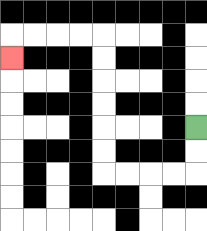{'start': '[8, 5]', 'end': '[0, 2]', 'path_directions': 'D,D,L,L,L,L,U,U,U,U,U,U,L,L,L,L,D', 'path_coordinates': '[[8, 5], [8, 6], [8, 7], [7, 7], [6, 7], [5, 7], [4, 7], [4, 6], [4, 5], [4, 4], [4, 3], [4, 2], [4, 1], [3, 1], [2, 1], [1, 1], [0, 1], [0, 2]]'}